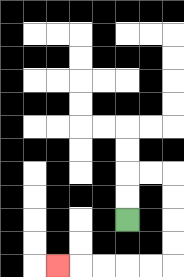{'start': '[5, 9]', 'end': '[2, 11]', 'path_directions': 'U,U,R,R,D,D,D,D,L,L,L,L,L', 'path_coordinates': '[[5, 9], [5, 8], [5, 7], [6, 7], [7, 7], [7, 8], [7, 9], [7, 10], [7, 11], [6, 11], [5, 11], [4, 11], [3, 11], [2, 11]]'}